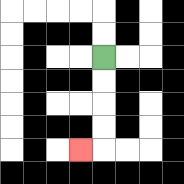{'start': '[4, 2]', 'end': '[3, 6]', 'path_directions': 'D,D,D,D,L', 'path_coordinates': '[[4, 2], [4, 3], [4, 4], [4, 5], [4, 6], [3, 6]]'}